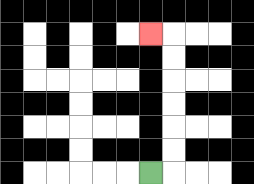{'start': '[6, 7]', 'end': '[6, 1]', 'path_directions': 'R,U,U,U,U,U,U,L', 'path_coordinates': '[[6, 7], [7, 7], [7, 6], [7, 5], [7, 4], [7, 3], [7, 2], [7, 1], [6, 1]]'}